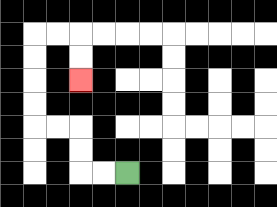{'start': '[5, 7]', 'end': '[3, 3]', 'path_directions': 'L,L,U,U,L,L,U,U,U,U,R,R,D,D', 'path_coordinates': '[[5, 7], [4, 7], [3, 7], [3, 6], [3, 5], [2, 5], [1, 5], [1, 4], [1, 3], [1, 2], [1, 1], [2, 1], [3, 1], [3, 2], [3, 3]]'}